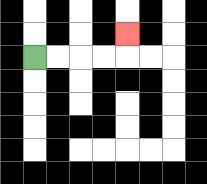{'start': '[1, 2]', 'end': '[5, 1]', 'path_directions': 'R,R,R,R,U', 'path_coordinates': '[[1, 2], [2, 2], [3, 2], [4, 2], [5, 2], [5, 1]]'}